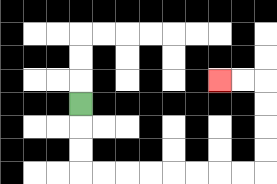{'start': '[3, 4]', 'end': '[9, 3]', 'path_directions': 'D,D,D,R,R,R,R,R,R,R,R,U,U,U,U,L,L', 'path_coordinates': '[[3, 4], [3, 5], [3, 6], [3, 7], [4, 7], [5, 7], [6, 7], [7, 7], [8, 7], [9, 7], [10, 7], [11, 7], [11, 6], [11, 5], [11, 4], [11, 3], [10, 3], [9, 3]]'}